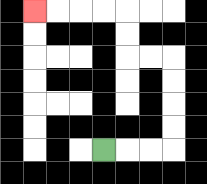{'start': '[4, 6]', 'end': '[1, 0]', 'path_directions': 'R,R,R,U,U,U,U,L,L,U,U,L,L,L,L', 'path_coordinates': '[[4, 6], [5, 6], [6, 6], [7, 6], [7, 5], [7, 4], [7, 3], [7, 2], [6, 2], [5, 2], [5, 1], [5, 0], [4, 0], [3, 0], [2, 0], [1, 0]]'}